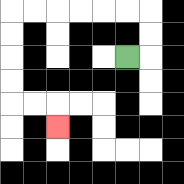{'start': '[5, 2]', 'end': '[2, 5]', 'path_directions': 'R,U,U,L,L,L,L,L,L,D,D,D,D,R,R,D', 'path_coordinates': '[[5, 2], [6, 2], [6, 1], [6, 0], [5, 0], [4, 0], [3, 0], [2, 0], [1, 0], [0, 0], [0, 1], [0, 2], [0, 3], [0, 4], [1, 4], [2, 4], [2, 5]]'}